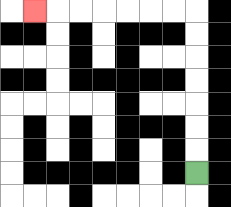{'start': '[8, 7]', 'end': '[1, 0]', 'path_directions': 'U,U,U,U,U,U,U,L,L,L,L,L,L,L', 'path_coordinates': '[[8, 7], [8, 6], [8, 5], [8, 4], [8, 3], [8, 2], [8, 1], [8, 0], [7, 0], [6, 0], [5, 0], [4, 0], [3, 0], [2, 0], [1, 0]]'}